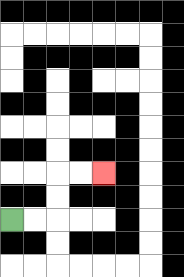{'start': '[0, 9]', 'end': '[4, 7]', 'path_directions': 'R,R,U,U,R,R', 'path_coordinates': '[[0, 9], [1, 9], [2, 9], [2, 8], [2, 7], [3, 7], [4, 7]]'}